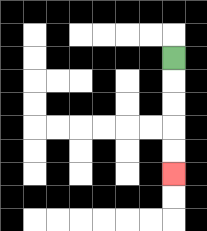{'start': '[7, 2]', 'end': '[7, 7]', 'path_directions': 'D,D,D,D,D', 'path_coordinates': '[[7, 2], [7, 3], [7, 4], [7, 5], [7, 6], [7, 7]]'}